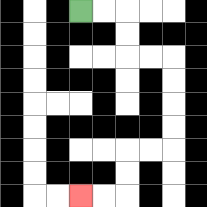{'start': '[3, 0]', 'end': '[3, 8]', 'path_directions': 'R,R,D,D,R,R,D,D,D,D,L,L,D,D,L,L', 'path_coordinates': '[[3, 0], [4, 0], [5, 0], [5, 1], [5, 2], [6, 2], [7, 2], [7, 3], [7, 4], [7, 5], [7, 6], [6, 6], [5, 6], [5, 7], [5, 8], [4, 8], [3, 8]]'}